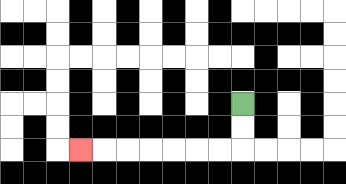{'start': '[10, 4]', 'end': '[3, 6]', 'path_directions': 'D,D,L,L,L,L,L,L,L', 'path_coordinates': '[[10, 4], [10, 5], [10, 6], [9, 6], [8, 6], [7, 6], [6, 6], [5, 6], [4, 6], [3, 6]]'}